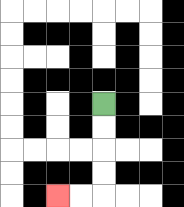{'start': '[4, 4]', 'end': '[2, 8]', 'path_directions': 'D,D,D,D,L,L', 'path_coordinates': '[[4, 4], [4, 5], [4, 6], [4, 7], [4, 8], [3, 8], [2, 8]]'}